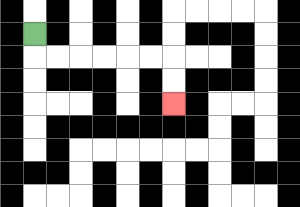{'start': '[1, 1]', 'end': '[7, 4]', 'path_directions': 'D,R,R,R,R,R,R,D,D', 'path_coordinates': '[[1, 1], [1, 2], [2, 2], [3, 2], [4, 2], [5, 2], [6, 2], [7, 2], [7, 3], [7, 4]]'}